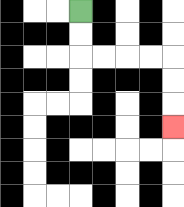{'start': '[3, 0]', 'end': '[7, 5]', 'path_directions': 'D,D,R,R,R,R,D,D,D', 'path_coordinates': '[[3, 0], [3, 1], [3, 2], [4, 2], [5, 2], [6, 2], [7, 2], [7, 3], [7, 4], [7, 5]]'}